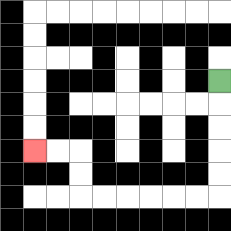{'start': '[9, 3]', 'end': '[1, 6]', 'path_directions': 'D,D,D,D,D,L,L,L,L,L,L,U,U,L,L', 'path_coordinates': '[[9, 3], [9, 4], [9, 5], [9, 6], [9, 7], [9, 8], [8, 8], [7, 8], [6, 8], [5, 8], [4, 8], [3, 8], [3, 7], [3, 6], [2, 6], [1, 6]]'}